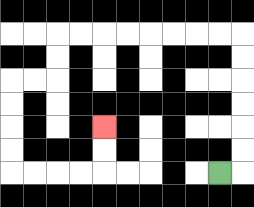{'start': '[9, 7]', 'end': '[4, 5]', 'path_directions': 'R,U,U,U,U,U,U,L,L,L,L,L,L,L,L,D,D,L,L,D,D,D,D,R,R,R,R,U,U', 'path_coordinates': '[[9, 7], [10, 7], [10, 6], [10, 5], [10, 4], [10, 3], [10, 2], [10, 1], [9, 1], [8, 1], [7, 1], [6, 1], [5, 1], [4, 1], [3, 1], [2, 1], [2, 2], [2, 3], [1, 3], [0, 3], [0, 4], [0, 5], [0, 6], [0, 7], [1, 7], [2, 7], [3, 7], [4, 7], [4, 6], [4, 5]]'}